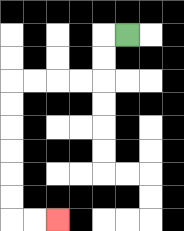{'start': '[5, 1]', 'end': '[2, 9]', 'path_directions': 'L,D,D,L,L,L,L,D,D,D,D,D,D,R,R', 'path_coordinates': '[[5, 1], [4, 1], [4, 2], [4, 3], [3, 3], [2, 3], [1, 3], [0, 3], [0, 4], [0, 5], [0, 6], [0, 7], [0, 8], [0, 9], [1, 9], [2, 9]]'}